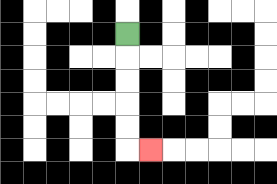{'start': '[5, 1]', 'end': '[6, 6]', 'path_directions': 'D,D,D,D,D,R', 'path_coordinates': '[[5, 1], [5, 2], [5, 3], [5, 4], [5, 5], [5, 6], [6, 6]]'}